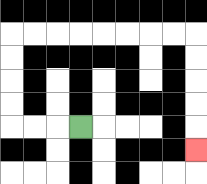{'start': '[3, 5]', 'end': '[8, 6]', 'path_directions': 'L,L,L,U,U,U,U,R,R,R,R,R,R,R,R,D,D,D,D,D', 'path_coordinates': '[[3, 5], [2, 5], [1, 5], [0, 5], [0, 4], [0, 3], [0, 2], [0, 1], [1, 1], [2, 1], [3, 1], [4, 1], [5, 1], [6, 1], [7, 1], [8, 1], [8, 2], [8, 3], [8, 4], [8, 5], [8, 6]]'}